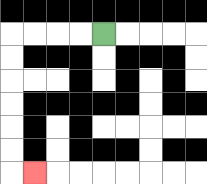{'start': '[4, 1]', 'end': '[1, 7]', 'path_directions': 'L,L,L,L,D,D,D,D,D,D,R', 'path_coordinates': '[[4, 1], [3, 1], [2, 1], [1, 1], [0, 1], [0, 2], [0, 3], [0, 4], [0, 5], [0, 6], [0, 7], [1, 7]]'}